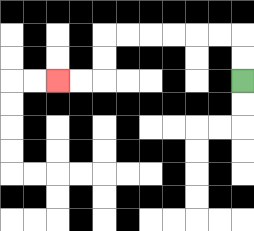{'start': '[10, 3]', 'end': '[2, 3]', 'path_directions': 'U,U,L,L,L,L,L,L,D,D,L,L', 'path_coordinates': '[[10, 3], [10, 2], [10, 1], [9, 1], [8, 1], [7, 1], [6, 1], [5, 1], [4, 1], [4, 2], [4, 3], [3, 3], [2, 3]]'}